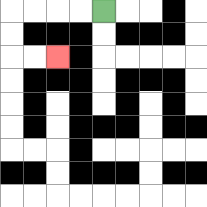{'start': '[4, 0]', 'end': '[2, 2]', 'path_directions': 'L,L,L,L,D,D,R,R', 'path_coordinates': '[[4, 0], [3, 0], [2, 0], [1, 0], [0, 0], [0, 1], [0, 2], [1, 2], [2, 2]]'}